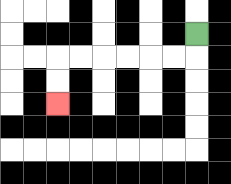{'start': '[8, 1]', 'end': '[2, 4]', 'path_directions': 'D,L,L,L,L,L,L,D,D', 'path_coordinates': '[[8, 1], [8, 2], [7, 2], [6, 2], [5, 2], [4, 2], [3, 2], [2, 2], [2, 3], [2, 4]]'}